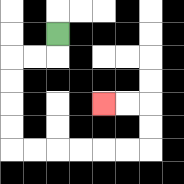{'start': '[2, 1]', 'end': '[4, 4]', 'path_directions': 'D,L,L,D,D,D,D,R,R,R,R,R,R,U,U,L,L', 'path_coordinates': '[[2, 1], [2, 2], [1, 2], [0, 2], [0, 3], [0, 4], [0, 5], [0, 6], [1, 6], [2, 6], [3, 6], [4, 6], [5, 6], [6, 6], [6, 5], [6, 4], [5, 4], [4, 4]]'}